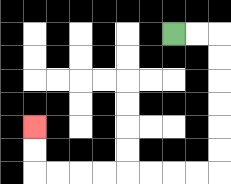{'start': '[7, 1]', 'end': '[1, 5]', 'path_directions': 'R,R,D,D,D,D,D,D,L,L,L,L,L,L,L,L,U,U', 'path_coordinates': '[[7, 1], [8, 1], [9, 1], [9, 2], [9, 3], [9, 4], [9, 5], [9, 6], [9, 7], [8, 7], [7, 7], [6, 7], [5, 7], [4, 7], [3, 7], [2, 7], [1, 7], [1, 6], [1, 5]]'}